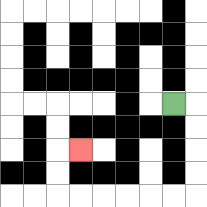{'start': '[7, 4]', 'end': '[3, 6]', 'path_directions': 'R,D,D,D,D,L,L,L,L,L,L,U,U,R', 'path_coordinates': '[[7, 4], [8, 4], [8, 5], [8, 6], [8, 7], [8, 8], [7, 8], [6, 8], [5, 8], [4, 8], [3, 8], [2, 8], [2, 7], [2, 6], [3, 6]]'}